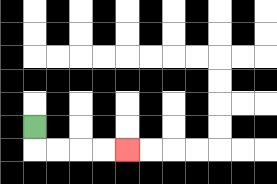{'start': '[1, 5]', 'end': '[5, 6]', 'path_directions': 'D,R,R,R,R', 'path_coordinates': '[[1, 5], [1, 6], [2, 6], [3, 6], [4, 6], [5, 6]]'}